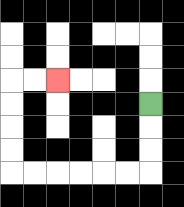{'start': '[6, 4]', 'end': '[2, 3]', 'path_directions': 'D,D,D,L,L,L,L,L,L,U,U,U,U,R,R', 'path_coordinates': '[[6, 4], [6, 5], [6, 6], [6, 7], [5, 7], [4, 7], [3, 7], [2, 7], [1, 7], [0, 7], [0, 6], [0, 5], [0, 4], [0, 3], [1, 3], [2, 3]]'}